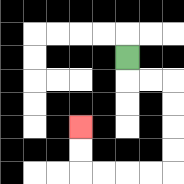{'start': '[5, 2]', 'end': '[3, 5]', 'path_directions': 'D,R,R,D,D,D,D,L,L,L,L,U,U', 'path_coordinates': '[[5, 2], [5, 3], [6, 3], [7, 3], [7, 4], [7, 5], [7, 6], [7, 7], [6, 7], [5, 7], [4, 7], [3, 7], [3, 6], [3, 5]]'}